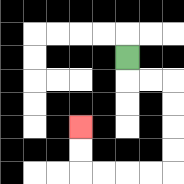{'start': '[5, 2]', 'end': '[3, 5]', 'path_directions': 'D,R,R,D,D,D,D,L,L,L,L,U,U', 'path_coordinates': '[[5, 2], [5, 3], [6, 3], [7, 3], [7, 4], [7, 5], [7, 6], [7, 7], [6, 7], [5, 7], [4, 7], [3, 7], [3, 6], [3, 5]]'}